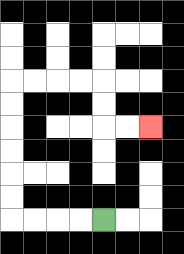{'start': '[4, 9]', 'end': '[6, 5]', 'path_directions': 'L,L,L,L,U,U,U,U,U,U,R,R,R,R,D,D,R,R', 'path_coordinates': '[[4, 9], [3, 9], [2, 9], [1, 9], [0, 9], [0, 8], [0, 7], [0, 6], [0, 5], [0, 4], [0, 3], [1, 3], [2, 3], [3, 3], [4, 3], [4, 4], [4, 5], [5, 5], [6, 5]]'}